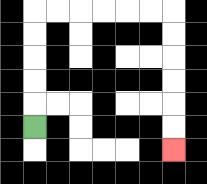{'start': '[1, 5]', 'end': '[7, 6]', 'path_directions': 'U,U,U,U,U,R,R,R,R,R,R,D,D,D,D,D,D', 'path_coordinates': '[[1, 5], [1, 4], [1, 3], [1, 2], [1, 1], [1, 0], [2, 0], [3, 0], [4, 0], [5, 0], [6, 0], [7, 0], [7, 1], [7, 2], [7, 3], [7, 4], [7, 5], [7, 6]]'}